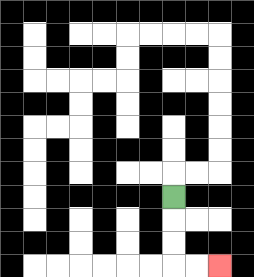{'start': '[7, 8]', 'end': '[9, 11]', 'path_directions': 'D,D,D,R,R', 'path_coordinates': '[[7, 8], [7, 9], [7, 10], [7, 11], [8, 11], [9, 11]]'}